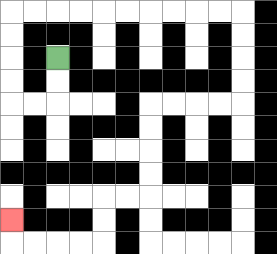{'start': '[2, 2]', 'end': '[0, 9]', 'path_directions': 'D,D,L,L,U,U,U,U,R,R,R,R,R,R,R,R,R,R,D,D,D,D,L,L,L,L,D,D,D,D,L,L,D,D,L,L,L,L,U', 'path_coordinates': '[[2, 2], [2, 3], [2, 4], [1, 4], [0, 4], [0, 3], [0, 2], [0, 1], [0, 0], [1, 0], [2, 0], [3, 0], [4, 0], [5, 0], [6, 0], [7, 0], [8, 0], [9, 0], [10, 0], [10, 1], [10, 2], [10, 3], [10, 4], [9, 4], [8, 4], [7, 4], [6, 4], [6, 5], [6, 6], [6, 7], [6, 8], [5, 8], [4, 8], [4, 9], [4, 10], [3, 10], [2, 10], [1, 10], [0, 10], [0, 9]]'}